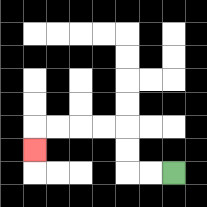{'start': '[7, 7]', 'end': '[1, 6]', 'path_directions': 'L,L,U,U,L,L,L,L,D', 'path_coordinates': '[[7, 7], [6, 7], [5, 7], [5, 6], [5, 5], [4, 5], [3, 5], [2, 5], [1, 5], [1, 6]]'}